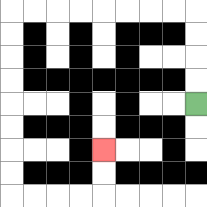{'start': '[8, 4]', 'end': '[4, 6]', 'path_directions': 'U,U,U,U,L,L,L,L,L,L,L,L,D,D,D,D,D,D,D,D,R,R,R,R,U,U', 'path_coordinates': '[[8, 4], [8, 3], [8, 2], [8, 1], [8, 0], [7, 0], [6, 0], [5, 0], [4, 0], [3, 0], [2, 0], [1, 0], [0, 0], [0, 1], [0, 2], [0, 3], [0, 4], [0, 5], [0, 6], [0, 7], [0, 8], [1, 8], [2, 8], [3, 8], [4, 8], [4, 7], [4, 6]]'}